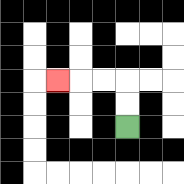{'start': '[5, 5]', 'end': '[2, 3]', 'path_directions': 'U,U,L,L,L', 'path_coordinates': '[[5, 5], [5, 4], [5, 3], [4, 3], [3, 3], [2, 3]]'}